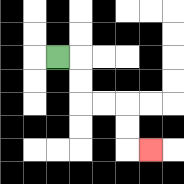{'start': '[2, 2]', 'end': '[6, 6]', 'path_directions': 'R,D,D,R,R,D,D,R', 'path_coordinates': '[[2, 2], [3, 2], [3, 3], [3, 4], [4, 4], [5, 4], [5, 5], [5, 6], [6, 6]]'}